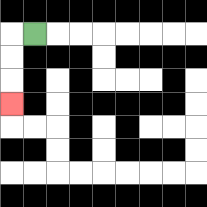{'start': '[1, 1]', 'end': '[0, 4]', 'path_directions': 'L,D,D,D', 'path_coordinates': '[[1, 1], [0, 1], [0, 2], [0, 3], [0, 4]]'}